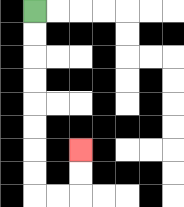{'start': '[1, 0]', 'end': '[3, 6]', 'path_directions': 'D,D,D,D,D,D,D,D,R,R,U,U', 'path_coordinates': '[[1, 0], [1, 1], [1, 2], [1, 3], [1, 4], [1, 5], [1, 6], [1, 7], [1, 8], [2, 8], [3, 8], [3, 7], [3, 6]]'}